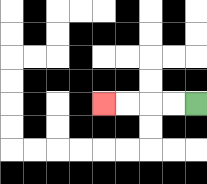{'start': '[8, 4]', 'end': '[4, 4]', 'path_directions': 'L,L,L,L', 'path_coordinates': '[[8, 4], [7, 4], [6, 4], [5, 4], [4, 4]]'}